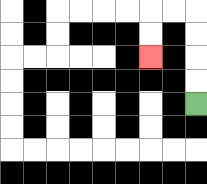{'start': '[8, 4]', 'end': '[6, 2]', 'path_directions': 'U,U,U,U,L,L,D,D', 'path_coordinates': '[[8, 4], [8, 3], [8, 2], [8, 1], [8, 0], [7, 0], [6, 0], [6, 1], [6, 2]]'}